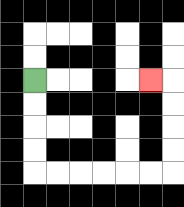{'start': '[1, 3]', 'end': '[6, 3]', 'path_directions': 'D,D,D,D,R,R,R,R,R,R,U,U,U,U,L', 'path_coordinates': '[[1, 3], [1, 4], [1, 5], [1, 6], [1, 7], [2, 7], [3, 7], [4, 7], [5, 7], [6, 7], [7, 7], [7, 6], [7, 5], [7, 4], [7, 3], [6, 3]]'}